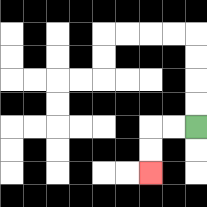{'start': '[8, 5]', 'end': '[6, 7]', 'path_directions': 'L,L,D,D', 'path_coordinates': '[[8, 5], [7, 5], [6, 5], [6, 6], [6, 7]]'}